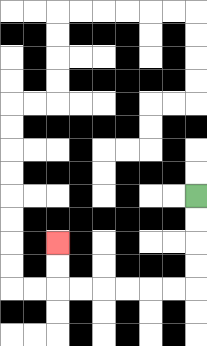{'start': '[8, 8]', 'end': '[2, 10]', 'path_directions': 'D,D,D,D,L,L,L,L,L,L,U,U', 'path_coordinates': '[[8, 8], [8, 9], [8, 10], [8, 11], [8, 12], [7, 12], [6, 12], [5, 12], [4, 12], [3, 12], [2, 12], [2, 11], [2, 10]]'}